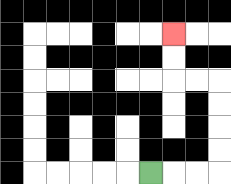{'start': '[6, 7]', 'end': '[7, 1]', 'path_directions': 'R,R,R,U,U,U,U,L,L,U,U', 'path_coordinates': '[[6, 7], [7, 7], [8, 7], [9, 7], [9, 6], [9, 5], [9, 4], [9, 3], [8, 3], [7, 3], [7, 2], [7, 1]]'}